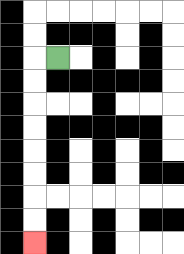{'start': '[2, 2]', 'end': '[1, 10]', 'path_directions': 'L,D,D,D,D,D,D,D,D', 'path_coordinates': '[[2, 2], [1, 2], [1, 3], [1, 4], [1, 5], [1, 6], [1, 7], [1, 8], [1, 9], [1, 10]]'}